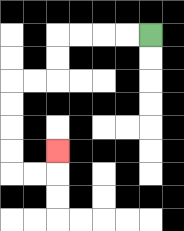{'start': '[6, 1]', 'end': '[2, 6]', 'path_directions': 'L,L,L,L,D,D,L,L,D,D,D,D,R,R,U', 'path_coordinates': '[[6, 1], [5, 1], [4, 1], [3, 1], [2, 1], [2, 2], [2, 3], [1, 3], [0, 3], [0, 4], [0, 5], [0, 6], [0, 7], [1, 7], [2, 7], [2, 6]]'}